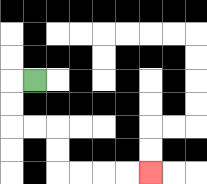{'start': '[1, 3]', 'end': '[6, 7]', 'path_directions': 'L,D,D,R,R,D,D,R,R,R,R', 'path_coordinates': '[[1, 3], [0, 3], [0, 4], [0, 5], [1, 5], [2, 5], [2, 6], [2, 7], [3, 7], [4, 7], [5, 7], [6, 7]]'}